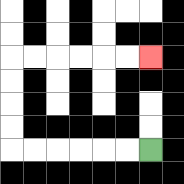{'start': '[6, 6]', 'end': '[6, 2]', 'path_directions': 'L,L,L,L,L,L,U,U,U,U,R,R,R,R,R,R', 'path_coordinates': '[[6, 6], [5, 6], [4, 6], [3, 6], [2, 6], [1, 6], [0, 6], [0, 5], [0, 4], [0, 3], [0, 2], [1, 2], [2, 2], [3, 2], [4, 2], [5, 2], [6, 2]]'}